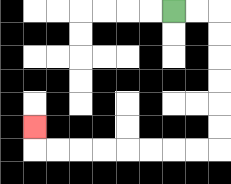{'start': '[7, 0]', 'end': '[1, 5]', 'path_directions': 'R,R,D,D,D,D,D,D,L,L,L,L,L,L,L,L,U', 'path_coordinates': '[[7, 0], [8, 0], [9, 0], [9, 1], [9, 2], [9, 3], [9, 4], [9, 5], [9, 6], [8, 6], [7, 6], [6, 6], [5, 6], [4, 6], [3, 6], [2, 6], [1, 6], [1, 5]]'}